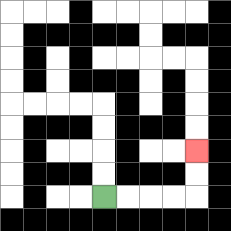{'start': '[4, 8]', 'end': '[8, 6]', 'path_directions': 'R,R,R,R,U,U', 'path_coordinates': '[[4, 8], [5, 8], [6, 8], [7, 8], [8, 8], [8, 7], [8, 6]]'}